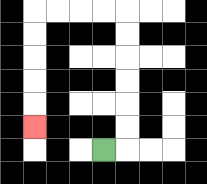{'start': '[4, 6]', 'end': '[1, 5]', 'path_directions': 'R,U,U,U,U,U,U,L,L,L,L,D,D,D,D,D', 'path_coordinates': '[[4, 6], [5, 6], [5, 5], [5, 4], [5, 3], [5, 2], [5, 1], [5, 0], [4, 0], [3, 0], [2, 0], [1, 0], [1, 1], [1, 2], [1, 3], [1, 4], [1, 5]]'}